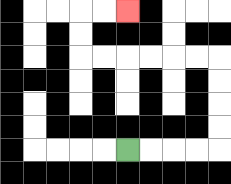{'start': '[5, 6]', 'end': '[5, 0]', 'path_directions': 'R,R,R,R,U,U,U,U,L,L,L,L,L,L,U,U,R,R', 'path_coordinates': '[[5, 6], [6, 6], [7, 6], [8, 6], [9, 6], [9, 5], [9, 4], [9, 3], [9, 2], [8, 2], [7, 2], [6, 2], [5, 2], [4, 2], [3, 2], [3, 1], [3, 0], [4, 0], [5, 0]]'}